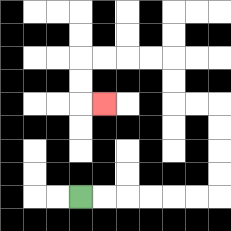{'start': '[3, 8]', 'end': '[4, 4]', 'path_directions': 'R,R,R,R,R,R,U,U,U,U,L,L,U,U,L,L,L,L,D,D,R', 'path_coordinates': '[[3, 8], [4, 8], [5, 8], [6, 8], [7, 8], [8, 8], [9, 8], [9, 7], [9, 6], [9, 5], [9, 4], [8, 4], [7, 4], [7, 3], [7, 2], [6, 2], [5, 2], [4, 2], [3, 2], [3, 3], [3, 4], [4, 4]]'}